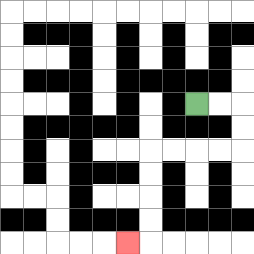{'start': '[8, 4]', 'end': '[5, 10]', 'path_directions': 'R,R,D,D,L,L,L,L,D,D,D,D,L', 'path_coordinates': '[[8, 4], [9, 4], [10, 4], [10, 5], [10, 6], [9, 6], [8, 6], [7, 6], [6, 6], [6, 7], [6, 8], [6, 9], [6, 10], [5, 10]]'}